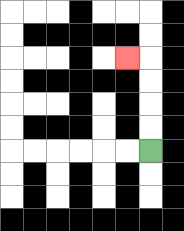{'start': '[6, 6]', 'end': '[5, 2]', 'path_directions': 'U,U,U,U,L', 'path_coordinates': '[[6, 6], [6, 5], [6, 4], [6, 3], [6, 2], [5, 2]]'}